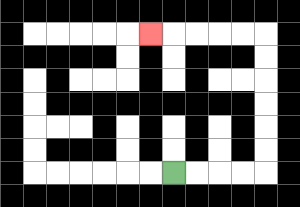{'start': '[7, 7]', 'end': '[6, 1]', 'path_directions': 'R,R,R,R,U,U,U,U,U,U,L,L,L,L,L', 'path_coordinates': '[[7, 7], [8, 7], [9, 7], [10, 7], [11, 7], [11, 6], [11, 5], [11, 4], [11, 3], [11, 2], [11, 1], [10, 1], [9, 1], [8, 1], [7, 1], [6, 1]]'}